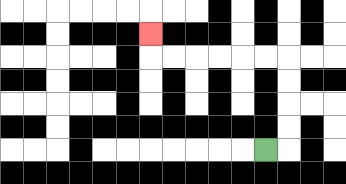{'start': '[11, 6]', 'end': '[6, 1]', 'path_directions': 'R,U,U,U,U,L,L,L,L,L,L,U', 'path_coordinates': '[[11, 6], [12, 6], [12, 5], [12, 4], [12, 3], [12, 2], [11, 2], [10, 2], [9, 2], [8, 2], [7, 2], [6, 2], [6, 1]]'}